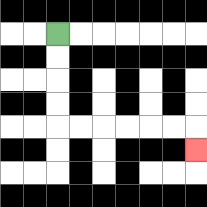{'start': '[2, 1]', 'end': '[8, 6]', 'path_directions': 'D,D,D,D,R,R,R,R,R,R,D', 'path_coordinates': '[[2, 1], [2, 2], [2, 3], [2, 4], [2, 5], [3, 5], [4, 5], [5, 5], [6, 5], [7, 5], [8, 5], [8, 6]]'}